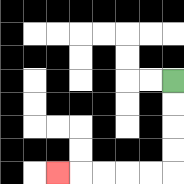{'start': '[7, 3]', 'end': '[2, 7]', 'path_directions': 'D,D,D,D,L,L,L,L,L', 'path_coordinates': '[[7, 3], [7, 4], [7, 5], [7, 6], [7, 7], [6, 7], [5, 7], [4, 7], [3, 7], [2, 7]]'}